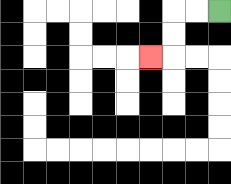{'start': '[9, 0]', 'end': '[6, 2]', 'path_directions': 'L,L,D,D,L', 'path_coordinates': '[[9, 0], [8, 0], [7, 0], [7, 1], [7, 2], [6, 2]]'}